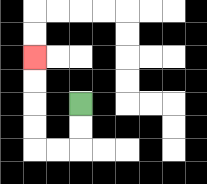{'start': '[3, 4]', 'end': '[1, 2]', 'path_directions': 'D,D,L,L,U,U,U,U', 'path_coordinates': '[[3, 4], [3, 5], [3, 6], [2, 6], [1, 6], [1, 5], [1, 4], [1, 3], [1, 2]]'}